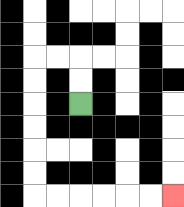{'start': '[3, 4]', 'end': '[7, 8]', 'path_directions': 'U,U,L,L,D,D,D,D,D,D,R,R,R,R,R,R', 'path_coordinates': '[[3, 4], [3, 3], [3, 2], [2, 2], [1, 2], [1, 3], [1, 4], [1, 5], [1, 6], [1, 7], [1, 8], [2, 8], [3, 8], [4, 8], [5, 8], [6, 8], [7, 8]]'}